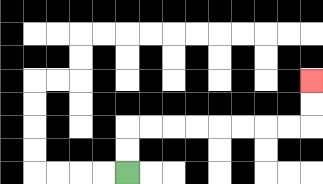{'start': '[5, 7]', 'end': '[13, 3]', 'path_directions': 'U,U,R,R,R,R,R,R,R,R,U,U', 'path_coordinates': '[[5, 7], [5, 6], [5, 5], [6, 5], [7, 5], [8, 5], [9, 5], [10, 5], [11, 5], [12, 5], [13, 5], [13, 4], [13, 3]]'}